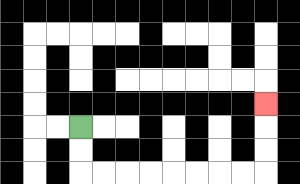{'start': '[3, 5]', 'end': '[11, 4]', 'path_directions': 'D,D,R,R,R,R,R,R,R,R,U,U,U', 'path_coordinates': '[[3, 5], [3, 6], [3, 7], [4, 7], [5, 7], [6, 7], [7, 7], [8, 7], [9, 7], [10, 7], [11, 7], [11, 6], [11, 5], [11, 4]]'}